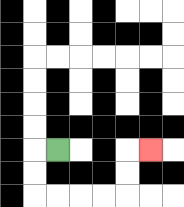{'start': '[2, 6]', 'end': '[6, 6]', 'path_directions': 'L,D,D,R,R,R,R,U,U,R', 'path_coordinates': '[[2, 6], [1, 6], [1, 7], [1, 8], [2, 8], [3, 8], [4, 8], [5, 8], [5, 7], [5, 6], [6, 6]]'}